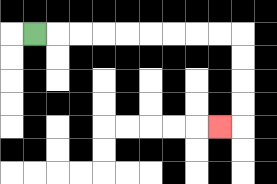{'start': '[1, 1]', 'end': '[9, 5]', 'path_directions': 'R,R,R,R,R,R,R,R,R,D,D,D,D,L', 'path_coordinates': '[[1, 1], [2, 1], [3, 1], [4, 1], [5, 1], [6, 1], [7, 1], [8, 1], [9, 1], [10, 1], [10, 2], [10, 3], [10, 4], [10, 5], [9, 5]]'}